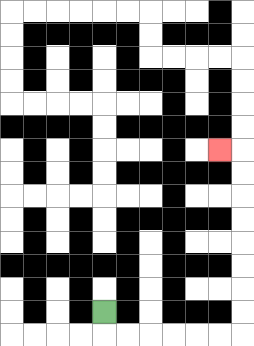{'start': '[4, 13]', 'end': '[9, 6]', 'path_directions': 'D,R,R,R,R,R,R,U,U,U,U,U,U,U,U,L', 'path_coordinates': '[[4, 13], [4, 14], [5, 14], [6, 14], [7, 14], [8, 14], [9, 14], [10, 14], [10, 13], [10, 12], [10, 11], [10, 10], [10, 9], [10, 8], [10, 7], [10, 6], [9, 6]]'}